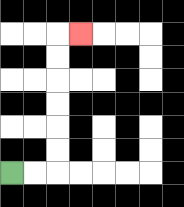{'start': '[0, 7]', 'end': '[3, 1]', 'path_directions': 'R,R,U,U,U,U,U,U,R', 'path_coordinates': '[[0, 7], [1, 7], [2, 7], [2, 6], [2, 5], [2, 4], [2, 3], [2, 2], [2, 1], [3, 1]]'}